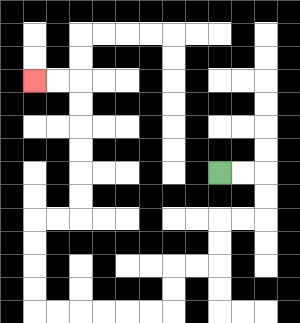{'start': '[9, 7]', 'end': '[1, 3]', 'path_directions': 'R,R,D,D,L,L,D,D,L,L,D,D,L,L,L,L,L,L,U,U,U,U,R,R,U,U,U,U,U,U,L,L', 'path_coordinates': '[[9, 7], [10, 7], [11, 7], [11, 8], [11, 9], [10, 9], [9, 9], [9, 10], [9, 11], [8, 11], [7, 11], [7, 12], [7, 13], [6, 13], [5, 13], [4, 13], [3, 13], [2, 13], [1, 13], [1, 12], [1, 11], [1, 10], [1, 9], [2, 9], [3, 9], [3, 8], [3, 7], [3, 6], [3, 5], [3, 4], [3, 3], [2, 3], [1, 3]]'}